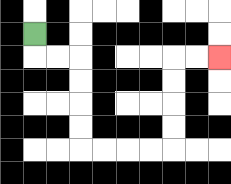{'start': '[1, 1]', 'end': '[9, 2]', 'path_directions': 'D,R,R,D,D,D,D,R,R,R,R,U,U,U,U,R,R', 'path_coordinates': '[[1, 1], [1, 2], [2, 2], [3, 2], [3, 3], [3, 4], [3, 5], [3, 6], [4, 6], [5, 6], [6, 6], [7, 6], [7, 5], [7, 4], [7, 3], [7, 2], [8, 2], [9, 2]]'}